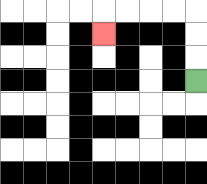{'start': '[8, 3]', 'end': '[4, 1]', 'path_directions': 'U,U,U,L,L,L,L,D', 'path_coordinates': '[[8, 3], [8, 2], [8, 1], [8, 0], [7, 0], [6, 0], [5, 0], [4, 0], [4, 1]]'}